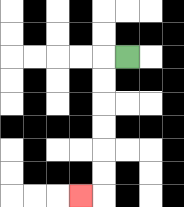{'start': '[5, 2]', 'end': '[3, 8]', 'path_directions': 'L,D,D,D,D,D,D,L', 'path_coordinates': '[[5, 2], [4, 2], [4, 3], [4, 4], [4, 5], [4, 6], [4, 7], [4, 8], [3, 8]]'}